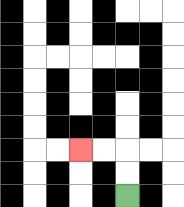{'start': '[5, 8]', 'end': '[3, 6]', 'path_directions': 'U,U,L,L', 'path_coordinates': '[[5, 8], [5, 7], [5, 6], [4, 6], [3, 6]]'}